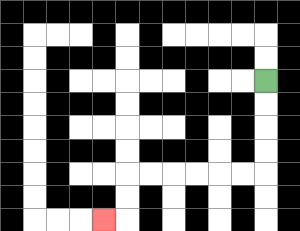{'start': '[11, 3]', 'end': '[4, 9]', 'path_directions': 'D,D,D,D,L,L,L,L,L,L,D,D,L', 'path_coordinates': '[[11, 3], [11, 4], [11, 5], [11, 6], [11, 7], [10, 7], [9, 7], [8, 7], [7, 7], [6, 7], [5, 7], [5, 8], [5, 9], [4, 9]]'}